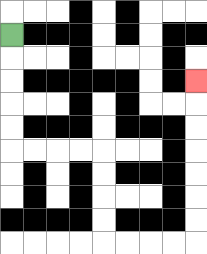{'start': '[0, 1]', 'end': '[8, 3]', 'path_directions': 'D,D,D,D,D,R,R,R,R,D,D,D,D,R,R,R,R,U,U,U,U,U,U,U', 'path_coordinates': '[[0, 1], [0, 2], [0, 3], [0, 4], [0, 5], [0, 6], [1, 6], [2, 6], [3, 6], [4, 6], [4, 7], [4, 8], [4, 9], [4, 10], [5, 10], [6, 10], [7, 10], [8, 10], [8, 9], [8, 8], [8, 7], [8, 6], [8, 5], [8, 4], [8, 3]]'}